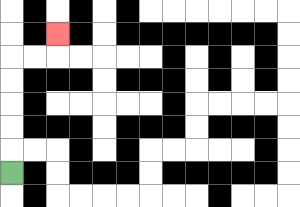{'start': '[0, 7]', 'end': '[2, 1]', 'path_directions': 'U,U,U,U,U,R,R,U', 'path_coordinates': '[[0, 7], [0, 6], [0, 5], [0, 4], [0, 3], [0, 2], [1, 2], [2, 2], [2, 1]]'}